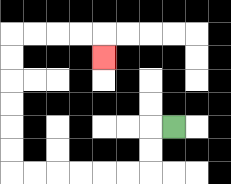{'start': '[7, 5]', 'end': '[4, 2]', 'path_directions': 'L,D,D,L,L,L,L,L,L,U,U,U,U,U,U,R,R,R,R,D', 'path_coordinates': '[[7, 5], [6, 5], [6, 6], [6, 7], [5, 7], [4, 7], [3, 7], [2, 7], [1, 7], [0, 7], [0, 6], [0, 5], [0, 4], [0, 3], [0, 2], [0, 1], [1, 1], [2, 1], [3, 1], [4, 1], [4, 2]]'}